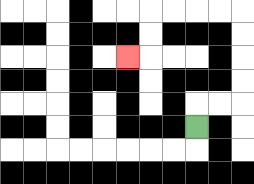{'start': '[8, 5]', 'end': '[5, 2]', 'path_directions': 'U,R,R,U,U,U,U,L,L,L,L,D,D,L', 'path_coordinates': '[[8, 5], [8, 4], [9, 4], [10, 4], [10, 3], [10, 2], [10, 1], [10, 0], [9, 0], [8, 0], [7, 0], [6, 0], [6, 1], [6, 2], [5, 2]]'}